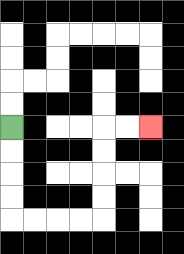{'start': '[0, 5]', 'end': '[6, 5]', 'path_directions': 'D,D,D,D,R,R,R,R,U,U,U,U,R,R', 'path_coordinates': '[[0, 5], [0, 6], [0, 7], [0, 8], [0, 9], [1, 9], [2, 9], [3, 9], [4, 9], [4, 8], [4, 7], [4, 6], [4, 5], [5, 5], [6, 5]]'}